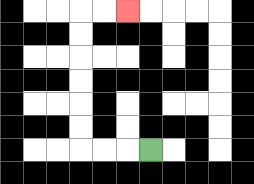{'start': '[6, 6]', 'end': '[5, 0]', 'path_directions': 'L,L,L,U,U,U,U,U,U,R,R', 'path_coordinates': '[[6, 6], [5, 6], [4, 6], [3, 6], [3, 5], [3, 4], [3, 3], [3, 2], [3, 1], [3, 0], [4, 0], [5, 0]]'}